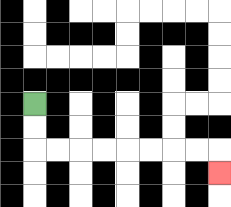{'start': '[1, 4]', 'end': '[9, 7]', 'path_directions': 'D,D,R,R,R,R,R,R,R,R,D', 'path_coordinates': '[[1, 4], [1, 5], [1, 6], [2, 6], [3, 6], [4, 6], [5, 6], [6, 6], [7, 6], [8, 6], [9, 6], [9, 7]]'}